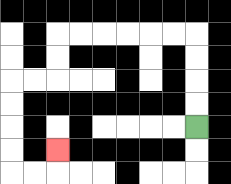{'start': '[8, 5]', 'end': '[2, 6]', 'path_directions': 'U,U,U,U,L,L,L,L,L,L,D,D,L,L,D,D,D,D,R,R,U', 'path_coordinates': '[[8, 5], [8, 4], [8, 3], [8, 2], [8, 1], [7, 1], [6, 1], [5, 1], [4, 1], [3, 1], [2, 1], [2, 2], [2, 3], [1, 3], [0, 3], [0, 4], [0, 5], [0, 6], [0, 7], [1, 7], [2, 7], [2, 6]]'}